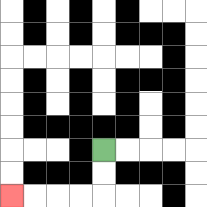{'start': '[4, 6]', 'end': '[0, 8]', 'path_directions': 'D,D,L,L,L,L', 'path_coordinates': '[[4, 6], [4, 7], [4, 8], [3, 8], [2, 8], [1, 8], [0, 8]]'}